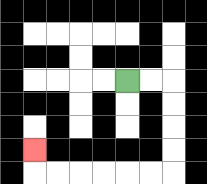{'start': '[5, 3]', 'end': '[1, 6]', 'path_directions': 'R,R,D,D,D,D,L,L,L,L,L,L,U', 'path_coordinates': '[[5, 3], [6, 3], [7, 3], [7, 4], [7, 5], [7, 6], [7, 7], [6, 7], [5, 7], [4, 7], [3, 7], [2, 7], [1, 7], [1, 6]]'}